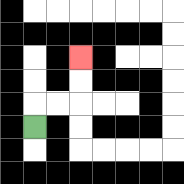{'start': '[1, 5]', 'end': '[3, 2]', 'path_directions': 'U,R,R,U,U', 'path_coordinates': '[[1, 5], [1, 4], [2, 4], [3, 4], [3, 3], [3, 2]]'}